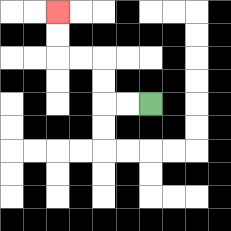{'start': '[6, 4]', 'end': '[2, 0]', 'path_directions': 'L,L,U,U,L,L,U,U', 'path_coordinates': '[[6, 4], [5, 4], [4, 4], [4, 3], [4, 2], [3, 2], [2, 2], [2, 1], [2, 0]]'}